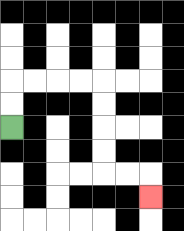{'start': '[0, 5]', 'end': '[6, 8]', 'path_directions': 'U,U,R,R,R,R,D,D,D,D,R,R,D', 'path_coordinates': '[[0, 5], [0, 4], [0, 3], [1, 3], [2, 3], [3, 3], [4, 3], [4, 4], [4, 5], [4, 6], [4, 7], [5, 7], [6, 7], [6, 8]]'}